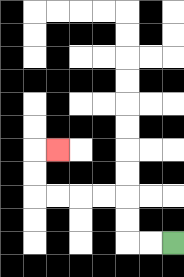{'start': '[7, 10]', 'end': '[2, 6]', 'path_directions': 'L,L,U,U,L,L,L,L,U,U,R', 'path_coordinates': '[[7, 10], [6, 10], [5, 10], [5, 9], [5, 8], [4, 8], [3, 8], [2, 8], [1, 8], [1, 7], [1, 6], [2, 6]]'}